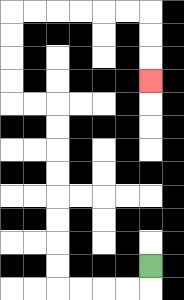{'start': '[6, 11]', 'end': '[6, 3]', 'path_directions': 'D,L,L,L,L,U,U,U,U,U,U,U,U,L,L,U,U,U,U,R,R,R,R,R,R,D,D,D', 'path_coordinates': '[[6, 11], [6, 12], [5, 12], [4, 12], [3, 12], [2, 12], [2, 11], [2, 10], [2, 9], [2, 8], [2, 7], [2, 6], [2, 5], [2, 4], [1, 4], [0, 4], [0, 3], [0, 2], [0, 1], [0, 0], [1, 0], [2, 0], [3, 0], [4, 0], [5, 0], [6, 0], [6, 1], [6, 2], [6, 3]]'}